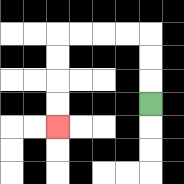{'start': '[6, 4]', 'end': '[2, 5]', 'path_directions': 'U,U,U,L,L,L,L,D,D,D,D', 'path_coordinates': '[[6, 4], [6, 3], [6, 2], [6, 1], [5, 1], [4, 1], [3, 1], [2, 1], [2, 2], [2, 3], [2, 4], [2, 5]]'}